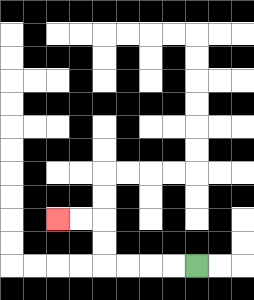{'start': '[8, 11]', 'end': '[2, 9]', 'path_directions': 'L,L,L,L,U,U,L,L', 'path_coordinates': '[[8, 11], [7, 11], [6, 11], [5, 11], [4, 11], [4, 10], [4, 9], [3, 9], [2, 9]]'}